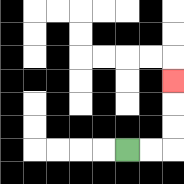{'start': '[5, 6]', 'end': '[7, 3]', 'path_directions': 'R,R,U,U,U', 'path_coordinates': '[[5, 6], [6, 6], [7, 6], [7, 5], [7, 4], [7, 3]]'}